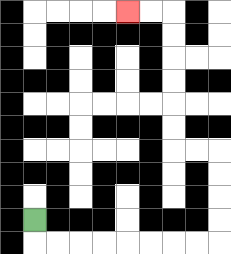{'start': '[1, 9]', 'end': '[5, 0]', 'path_directions': 'D,R,R,R,R,R,R,R,R,U,U,U,U,L,L,U,U,U,U,U,U,L,L', 'path_coordinates': '[[1, 9], [1, 10], [2, 10], [3, 10], [4, 10], [5, 10], [6, 10], [7, 10], [8, 10], [9, 10], [9, 9], [9, 8], [9, 7], [9, 6], [8, 6], [7, 6], [7, 5], [7, 4], [7, 3], [7, 2], [7, 1], [7, 0], [6, 0], [5, 0]]'}